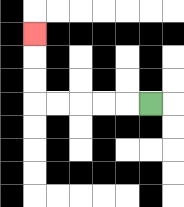{'start': '[6, 4]', 'end': '[1, 1]', 'path_directions': 'L,L,L,L,L,U,U,U', 'path_coordinates': '[[6, 4], [5, 4], [4, 4], [3, 4], [2, 4], [1, 4], [1, 3], [1, 2], [1, 1]]'}